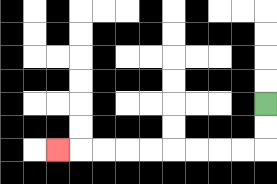{'start': '[11, 4]', 'end': '[2, 6]', 'path_directions': 'D,D,L,L,L,L,L,L,L,L,L', 'path_coordinates': '[[11, 4], [11, 5], [11, 6], [10, 6], [9, 6], [8, 6], [7, 6], [6, 6], [5, 6], [4, 6], [3, 6], [2, 6]]'}